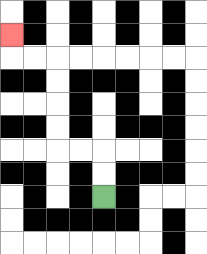{'start': '[4, 8]', 'end': '[0, 1]', 'path_directions': 'U,U,L,L,U,U,U,U,L,L,U', 'path_coordinates': '[[4, 8], [4, 7], [4, 6], [3, 6], [2, 6], [2, 5], [2, 4], [2, 3], [2, 2], [1, 2], [0, 2], [0, 1]]'}